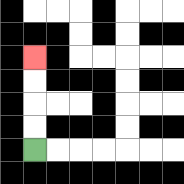{'start': '[1, 6]', 'end': '[1, 2]', 'path_directions': 'U,U,U,U', 'path_coordinates': '[[1, 6], [1, 5], [1, 4], [1, 3], [1, 2]]'}